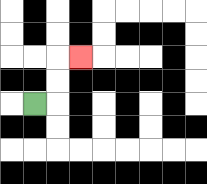{'start': '[1, 4]', 'end': '[3, 2]', 'path_directions': 'R,U,U,R', 'path_coordinates': '[[1, 4], [2, 4], [2, 3], [2, 2], [3, 2]]'}